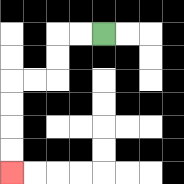{'start': '[4, 1]', 'end': '[0, 7]', 'path_directions': 'L,L,D,D,L,L,D,D,D,D', 'path_coordinates': '[[4, 1], [3, 1], [2, 1], [2, 2], [2, 3], [1, 3], [0, 3], [0, 4], [0, 5], [0, 6], [0, 7]]'}